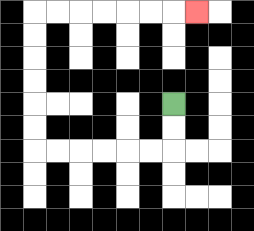{'start': '[7, 4]', 'end': '[8, 0]', 'path_directions': 'D,D,L,L,L,L,L,L,U,U,U,U,U,U,R,R,R,R,R,R,R', 'path_coordinates': '[[7, 4], [7, 5], [7, 6], [6, 6], [5, 6], [4, 6], [3, 6], [2, 6], [1, 6], [1, 5], [1, 4], [1, 3], [1, 2], [1, 1], [1, 0], [2, 0], [3, 0], [4, 0], [5, 0], [6, 0], [7, 0], [8, 0]]'}